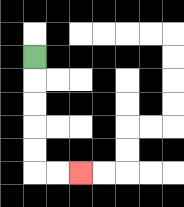{'start': '[1, 2]', 'end': '[3, 7]', 'path_directions': 'D,D,D,D,D,R,R', 'path_coordinates': '[[1, 2], [1, 3], [1, 4], [1, 5], [1, 6], [1, 7], [2, 7], [3, 7]]'}